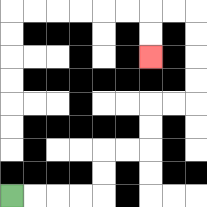{'start': '[0, 8]', 'end': '[6, 2]', 'path_directions': 'R,R,R,R,U,U,R,R,U,U,R,R,U,U,U,U,L,L,D,D', 'path_coordinates': '[[0, 8], [1, 8], [2, 8], [3, 8], [4, 8], [4, 7], [4, 6], [5, 6], [6, 6], [6, 5], [6, 4], [7, 4], [8, 4], [8, 3], [8, 2], [8, 1], [8, 0], [7, 0], [6, 0], [6, 1], [6, 2]]'}